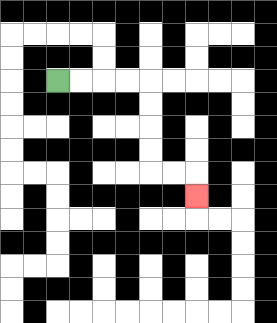{'start': '[2, 3]', 'end': '[8, 8]', 'path_directions': 'R,R,R,R,D,D,D,D,R,R,D', 'path_coordinates': '[[2, 3], [3, 3], [4, 3], [5, 3], [6, 3], [6, 4], [6, 5], [6, 6], [6, 7], [7, 7], [8, 7], [8, 8]]'}